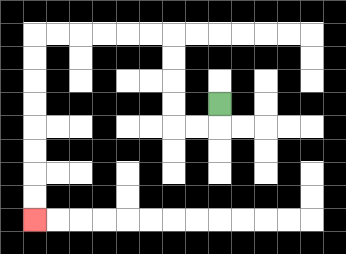{'start': '[9, 4]', 'end': '[1, 9]', 'path_directions': 'D,L,L,U,U,U,U,L,L,L,L,L,L,D,D,D,D,D,D,D,D', 'path_coordinates': '[[9, 4], [9, 5], [8, 5], [7, 5], [7, 4], [7, 3], [7, 2], [7, 1], [6, 1], [5, 1], [4, 1], [3, 1], [2, 1], [1, 1], [1, 2], [1, 3], [1, 4], [1, 5], [1, 6], [1, 7], [1, 8], [1, 9]]'}